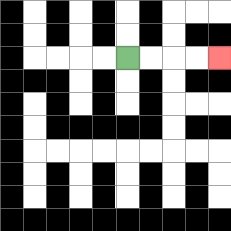{'start': '[5, 2]', 'end': '[9, 2]', 'path_directions': 'R,R,R,R', 'path_coordinates': '[[5, 2], [6, 2], [7, 2], [8, 2], [9, 2]]'}